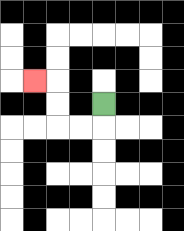{'start': '[4, 4]', 'end': '[1, 3]', 'path_directions': 'D,L,L,U,U,L', 'path_coordinates': '[[4, 4], [4, 5], [3, 5], [2, 5], [2, 4], [2, 3], [1, 3]]'}